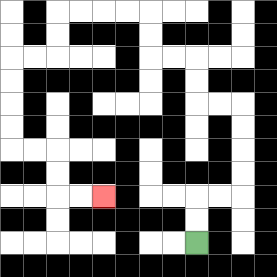{'start': '[8, 10]', 'end': '[4, 8]', 'path_directions': 'U,U,R,R,U,U,U,U,L,L,U,U,L,L,U,U,L,L,L,L,D,D,L,L,D,D,D,D,R,R,D,D,R,R', 'path_coordinates': '[[8, 10], [8, 9], [8, 8], [9, 8], [10, 8], [10, 7], [10, 6], [10, 5], [10, 4], [9, 4], [8, 4], [8, 3], [8, 2], [7, 2], [6, 2], [6, 1], [6, 0], [5, 0], [4, 0], [3, 0], [2, 0], [2, 1], [2, 2], [1, 2], [0, 2], [0, 3], [0, 4], [0, 5], [0, 6], [1, 6], [2, 6], [2, 7], [2, 8], [3, 8], [4, 8]]'}